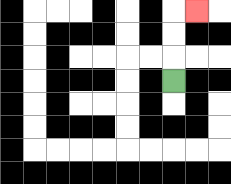{'start': '[7, 3]', 'end': '[8, 0]', 'path_directions': 'U,U,U,R', 'path_coordinates': '[[7, 3], [7, 2], [7, 1], [7, 0], [8, 0]]'}